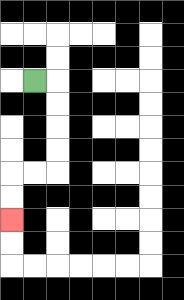{'start': '[1, 3]', 'end': '[0, 9]', 'path_directions': 'R,D,D,D,D,L,L,D,D', 'path_coordinates': '[[1, 3], [2, 3], [2, 4], [2, 5], [2, 6], [2, 7], [1, 7], [0, 7], [0, 8], [0, 9]]'}